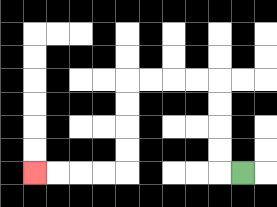{'start': '[10, 7]', 'end': '[1, 7]', 'path_directions': 'L,U,U,U,U,L,L,L,L,D,D,D,D,L,L,L,L', 'path_coordinates': '[[10, 7], [9, 7], [9, 6], [9, 5], [9, 4], [9, 3], [8, 3], [7, 3], [6, 3], [5, 3], [5, 4], [5, 5], [5, 6], [5, 7], [4, 7], [3, 7], [2, 7], [1, 7]]'}